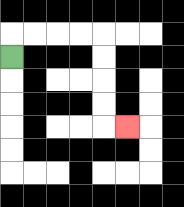{'start': '[0, 2]', 'end': '[5, 5]', 'path_directions': 'U,R,R,R,R,D,D,D,D,R', 'path_coordinates': '[[0, 2], [0, 1], [1, 1], [2, 1], [3, 1], [4, 1], [4, 2], [4, 3], [4, 4], [4, 5], [5, 5]]'}